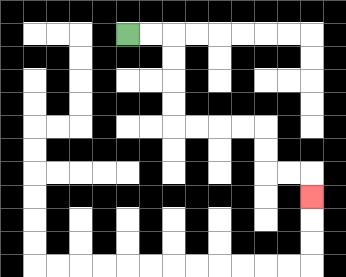{'start': '[5, 1]', 'end': '[13, 8]', 'path_directions': 'R,R,D,D,D,D,R,R,R,R,D,D,R,R,D', 'path_coordinates': '[[5, 1], [6, 1], [7, 1], [7, 2], [7, 3], [7, 4], [7, 5], [8, 5], [9, 5], [10, 5], [11, 5], [11, 6], [11, 7], [12, 7], [13, 7], [13, 8]]'}